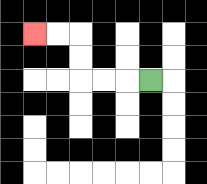{'start': '[6, 3]', 'end': '[1, 1]', 'path_directions': 'L,L,L,U,U,L,L', 'path_coordinates': '[[6, 3], [5, 3], [4, 3], [3, 3], [3, 2], [3, 1], [2, 1], [1, 1]]'}